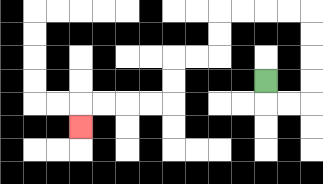{'start': '[11, 3]', 'end': '[3, 5]', 'path_directions': 'D,R,R,U,U,U,U,L,L,L,L,D,D,L,L,D,D,L,L,L,L,D', 'path_coordinates': '[[11, 3], [11, 4], [12, 4], [13, 4], [13, 3], [13, 2], [13, 1], [13, 0], [12, 0], [11, 0], [10, 0], [9, 0], [9, 1], [9, 2], [8, 2], [7, 2], [7, 3], [7, 4], [6, 4], [5, 4], [4, 4], [3, 4], [3, 5]]'}